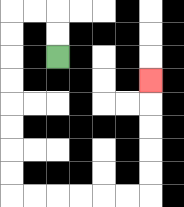{'start': '[2, 2]', 'end': '[6, 3]', 'path_directions': 'U,U,L,L,D,D,D,D,D,D,D,D,R,R,R,R,R,R,U,U,U,U,U', 'path_coordinates': '[[2, 2], [2, 1], [2, 0], [1, 0], [0, 0], [0, 1], [0, 2], [0, 3], [0, 4], [0, 5], [0, 6], [0, 7], [0, 8], [1, 8], [2, 8], [3, 8], [4, 8], [5, 8], [6, 8], [6, 7], [6, 6], [6, 5], [6, 4], [6, 3]]'}